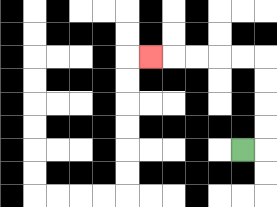{'start': '[10, 6]', 'end': '[6, 2]', 'path_directions': 'R,U,U,U,U,L,L,L,L,L', 'path_coordinates': '[[10, 6], [11, 6], [11, 5], [11, 4], [11, 3], [11, 2], [10, 2], [9, 2], [8, 2], [7, 2], [6, 2]]'}